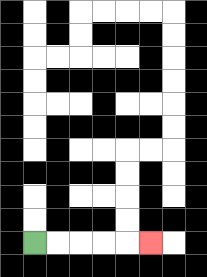{'start': '[1, 10]', 'end': '[6, 10]', 'path_directions': 'R,R,R,R,R', 'path_coordinates': '[[1, 10], [2, 10], [3, 10], [4, 10], [5, 10], [6, 10]]'}